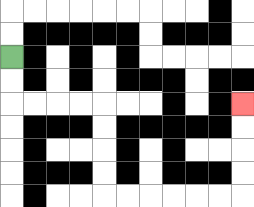{'start': '[0, 2]', 'end': '[10, 4]', 'path_directions': 'D,D,R,R,R,R,D,D,D,D,R,R,R,R,R,R,U,U,U,U', 'path_coordinates': '[[0, 2], [0, 3], [0, 4], [1, 4], [2, 4], [3, 4], [4, 4], [4, 5], [4, 6], [4, 7], [4, 8], [5, 8], [6, 8], [7, 8], [8, 8], [9, 8], [10, 8], [10, 7], [10, 6], [10, 5], [10, 4]]'}